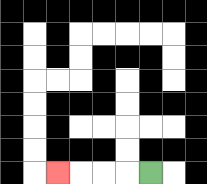{'start': '[6, 7]', 'end': '[2, 7]', 'path_directions': 'L,L,L,L', 'path_coordinates': '[[6, 7], [5, 7], [4, 7], [3, 7], [2, 7]]'}